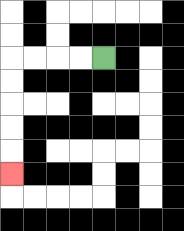{'start': '[4, 2]', 'end': '[0, 7]', 'path_directions': 'L,L,L,L,D,D,D,D,D', 'path_coordinates': '[[4, 2], [3, 2], [2, 2], [1, 2], [0, 2], [0, 3], [0, 4], [0, 5], [0, 6], [0, 7]]'}